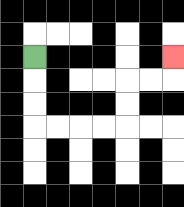{'start': '[1, 2]', 'end': '[7, 2]', 'path_directions': 'D,D,D,R,R,R,R,U,U,R,R,U', 'path_coordinates': '[[1, 2], [1, 3], [1, 4], [1, 5], [2, 5], [3, 5], [4, 5], [5, 5], [5, 4], [5, 3], [6, 3], [7, 3], [7, 2]]'}